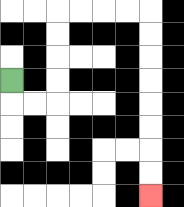{'start': '[0, 3]', 'end': '[6, 8]', 'path_directions': 'D,R,R,U,U,U,U,R,R,R,R,D,D,D,D,D,D,D,D', 'path_coordinates': '[[0, 3], [0, 4], [1, 4], [2, 4], [2, 3], [2, 2], [2, 1], [2, 0], [3, 0], [4, 0], [5, 0], [6, 0], [6, 1], [6, 2], [6, 3], [6, 4], [6, 5], [6, 6], [6, 7], [6, 8]]'}